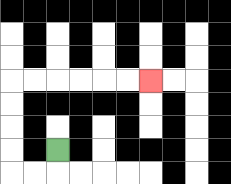{'start': '[2, 6]', 'end': '[6, 3]', 'path_directions': 'D,L,L,U,U,U,U,R,R,R,R,R,R', 'path_coordinates': '[[2, 6], [2, 7], [1, 7], [0, 7], [0, 6], [0, 5], [0, 4], [0, 3], [1, 3], [2, 3], [3, 3], [4, 3], [5, 3], [6, 3]]'}